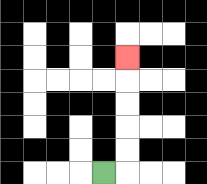{'start': '[4, 7]', 'end': '[5, 2]', 'path_directions': 'R,U,U,U,U,U', 'path_coordinates': '[[4, 7], [5, 7], [5, 6], [5, 5], [5, 4], [5, 3], [5, 2]]'}